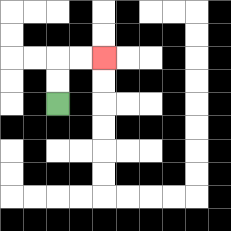{'start': '[2, 4]', 'end': '[4, 2]', 'path_directions': 'U,U,R,R', 'path_coordinates': '[[2, 4], [2, 3], [2, 2], [3, 2], [4, 2]]'}